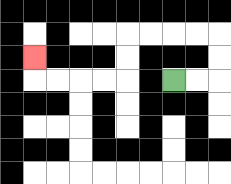{'start': '[7, 3]', 'end': '[1, 2]', 'path_directions': 'R,R,U,U,L,L,L,L,D,D,L,L,L,L,U', 'path_coordinates': '[[7, 3], [8, 3], [9, 3], [9, 2], [9, 1], [8, 1], [7, 1], [6, 1], [5, 1], [5, 2], [5, 3], [4, 3], [3, 3], [2, 3], [1, 3], [1, 2]]'}